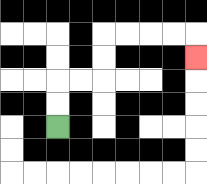{'start': '[2, 5]', 'end': '[8, 2]', 'path_directions': 'U,U,R,R,U,U,R,R,R,R,D', 'path_coordinates': '[[2, 5], [2, 4], [2, 3], [3, 3], [4, 3], [4, 2], [4, 1], [5, 1], [6, 1], [7, 1], [8, 1], [8, 2]]'}